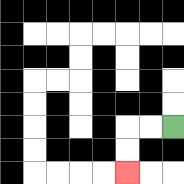{'start': '[7, 5]', 'end': '[5, 7]', 'path_directions': 'L,L,D,D', 'path_coordinates': '[[7, 5], [6, 5], [5, 5], [5, 6], [5, 7]]'}